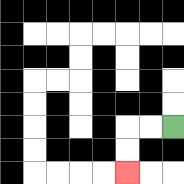{'start': '[7, 5]', 'end': '[5, 7]', 'path_directions': 'L,L,D,D', 'path_coordinates': '[[7, 5], [6, 5], [5, 5], [5, 6], [5, 7]]'}